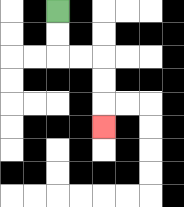{'start': '[2, 0]', 'end': '[4, 5]', 'path_directions': 'D,D,R,R,D,D,D', 'path_coordinates': '[[2, 0], [2, 1], [2, 2], [3, 2], [4, 2], [4, 3], [4, 4], [4, 5]]'}